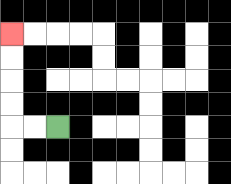{'start': '[2, 5]', 'end': '[0, 1]', 'path_directions': 'L,L,U,U,U,U', 'path_coordinates': '[[2, 5], [1, 5], [0, 5], [0, 4], [0, 3], [0, 2], [0, 1]]'}